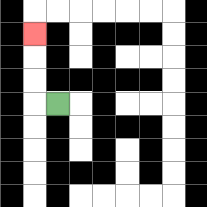{'start': '[2, 4]', 'end': '[1, 1]', 'path_directions': 'L,U,U,U', 'path_coordinates': '[[2, 4], [1, 4], [1, 3], [1, 2], [1, 1]]'}